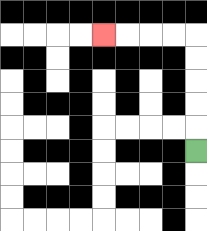{'start': '[8, 6]', 'end': '[4, 1]', 'path_directions': 'U,U,U,U,U,L,L,L,L', 'path_coordinates': '[[8, 6], [8, 5], [8, 4], [8, 3], [8, 2], [8, 1], [7, 1], [6, 1], [5, 1], [4, 1]]'}